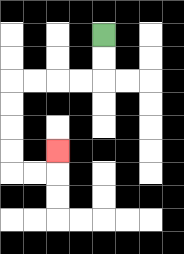{'start': '[4, 1]', 'end': '[2, 6]', 'path_directions': 'D,D,L,L,L,L,D,D,D,D,R,R,U', 'path_coordinates': '[[4, 1], [4, 2], [4, 3], [3, 3], [2, 3], [1, 3], [0, 3], [0, 4], [0, 5], [0, 6], [0, 7], [1, 7], [2, 7], [2, 6]]'}